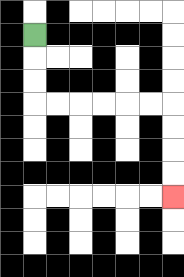{'start': '[1, 1]', 'end': '[7, 8]', 'path_directions': 'D,D,D,R,R,R,R,R,R,D,D,D,D', 'path_coordinates': '[[1, 1], [1, 2], [1, 3], [1, 4], [2, 4], [3, 4], [4, 4], [5, 4], [6, 4], [7, 4], [7, 5], [7, 6], [7, 7], [7, 8]]'}